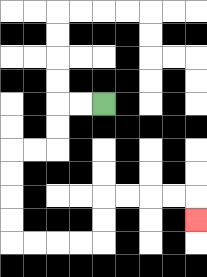{'start': '[4, 4]', 'end': '[8, 9]', 'path_directions': 'L,L,D,D,L,L,D,D,D,D,R,R,R,R,U,U,R,R,R,R,D', 'path_coordinates': '[[4, 4], [3, 4], [2, 4], [2, 5], [2, 6], [1, 6], [0, 6], [0, 7], [0, 8], [0, 9], [0, 10], [1, 10], [2, 10], [3, 10], [4, 10], [4, 9], [4, 8], [5, 8], [6, 8], [7, 8], [8, 8], [8, 9]]'}